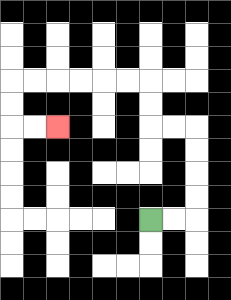{'start': '[6, 9]', 'end': '[2, 5]', 'path_directions': 'R,R,U,U,U,U,L,L,U,U,L,L,L,L,L,L,D,D,R,R', 'path_coordinates': '[[6, 9], [7, 9], [8, 9], [8, 8], [8, 7], [8, 6], [8, 5], [7, 5], [6, 5], [6, 4], [6, 3], [5, 3], [4, 3], [3, 3], [2, 3], [1, 3], [0, 3], [0, 4], [0, 5], [1, 5], [2, 5]]'}